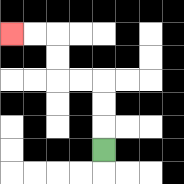{'start': '[4, 6]', 'end': '[0, 1]', 'path_directions': 'U,U,U,L,L,U,U,L,L', 'path_coordinates': '[[4, 6], [4, 5], [4, 4], [4, 3], [3, 3], [2, 3], [2, 2], [2, 1], [1, 1], [0, 1]]'}